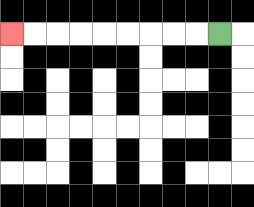{'start': '[9, 1]', 'end': '[0, 1]', 'path_directions': 'L,L,L,L,L,L,L,L,L', 'path_coordinates': '[[9, 1], [8, 1], [7, 1], [6, 1], [5, 1], [4, 1], [3, 1], [2, 1], [1, 1], [0, 1]]'}